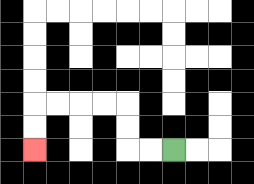{'start': '[7, 6]', 'end': '[1, 6]', 'path_directions': 'L,L,U,U,L,L,L,L,D,D', 'path_coordinates': '[[7, 6], [6, 6], [5, 6], [5, 5], [5, 4], [4, 4], [3, 4], [2, 4], [1, 4], [1, 5], [1, 6]]'}